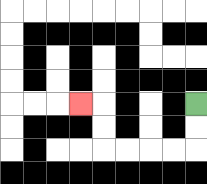{'start': '[8, 4]', 'end': '[3, 4]', 'path_directions': 'D,D,L,L,L,L,U,U,L', 'path_coordinates': '[[8, 4], [8, 5], [8, 6], [7, 6], [6, 6], [5, 6], [4, 6], [4, 5], [4, 4], [3, 4]]'}